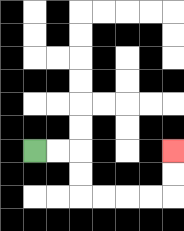{'start': '[1, 6]', 'end': '[7, 6]', 'path_directions': 'R,R,D,D,R,R,R,R,U,U', 'path_coordinates': '[[1, 6], [2, 6], [3, 6], [3, 7], [3, 8], [4, 8], [5, 8], [6, 8], [7, 8], [7, 7], [7, 6]]'}